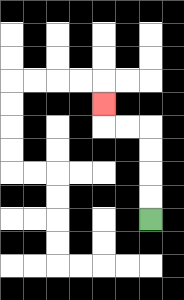{'start': '[6, 9]', 'end': '[4, 4]', 'path_directions': 'U,U,U,U,L,L,U', 'path_coordinates': '[[6, 9], [6, 8], [6, 7], [6, 6], [6, 5], [5, 5], [4, 5], [4, 4]]'}